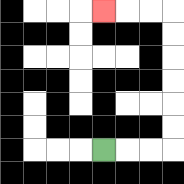{'start': '[4, 6]', 'end': '[4, 0]', 'path_directions': 'R,R,R,U,U,U,U,U,U,L,L,L', 'path_coordinates': '[[4, 6], [5, 6], [6, 6], [7, 6], [7, 5], [7, 4], [7, 3], [7, 2], [7, 1], [7, 0], [6, 0], [5, 0], [4, 0]]'}